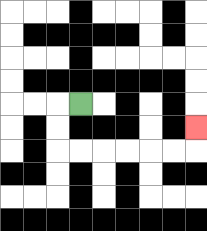{'start': '[3, 4]', 'end': '[8, 5]', 'path_directions': 'L,D,D,R,R,R,R,R,R,U', 'path_coordinates': '[[3, 4], [2, 4], [2, 5], [2, 6], [3, 6], [4, 6], [5, 6], [6, 6], [7, 6], [8, 6], [8, 5]]'}